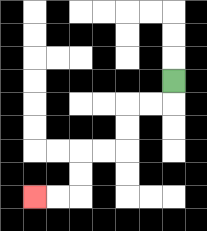{'start': '[7, 3]', 'end': '[1, 8]', 'path_directions': 'D,L,L,D,D,L,L,D,D,L,L', 'path_coordinates': '[[7, 3], [7, 4], [6, 4], [5, 4], [5, 5], [5, 6], [4, 6], [3, 6], [3, 7], [3, 8], [2, 8], [1, 8]]'}